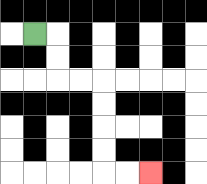{'start': '[1, 1]', 'end': '[6, 7]', 'path_directions': 'R,D,D,R,R,D,D,D,D,R,R', 'path_coordinates': '[[1, 1], [2, 1], [2, 2], [2, 3], [3, 3], [4, 3], [4, 4], [4, 5], [4, 6], [4, 7], [5, 7], [6, 7]]'}